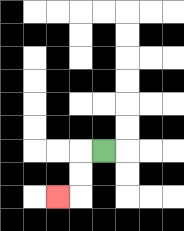{'start': '[4, 6]', 'end': '[2, 8]', 'path_directions': 'L,D,D,L', 'path_coordinates': '[[4, 6], [3, 6], [3, 7], [3, 8], [2, 8]]'}